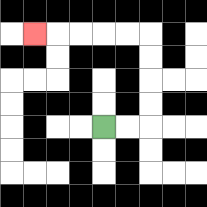{'start': '[4, 5]', 'end': '[1, 1]', 'path_directions': 'R,R,U,U,U,U,L,L,L,L,L', 'path_coordinates': '[[4, 5], [5, 5], [6, 5], [6, 4], [6, 3], [6, 2], [6, 1], [5, 1], [4, 1], [3, 1], [2, 1], [1, 1]]'}